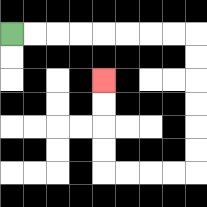{'start': '[0, 1]', 'end': '[4, 3]', 'path_directions': 'R,R,R,R,R,R,R,R,D,D,D,D,D,D,L,L,L,L,U,U,U,U', 'path_coordinates': '[[0, 1], [1, 1], [2, 1], [3, 1], [4, 1], [5, 1], [6, 1], [7, 1], [8, 1], [8, 2], [8, 3], [8, 4], [8, 5], [8, 6], [8, 7], [7, 7], [6, 7], [5, 7], [4, 7], [4, 6], [4, 5], [4, 4], [4, 3]]'}